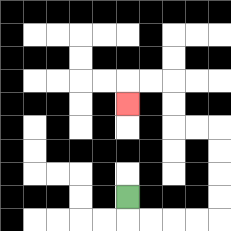{'start': '[5, 8]', 'end': '[5, 4]', 'path_directions': 'D,R,R,R,R,U,U,U,U,L,L,U,U,L,L,D', 'path_coordinates': '[[5, 8], [5, 9], [6, 9], [7, 9], [8, 9], [9, 9], [9, 8], [9, 7], [9, 6], [9, 5], [8, 5], [7, 5], [7, 4], [7, 3], [6, 3], [5, 3], [5, 4]]'}